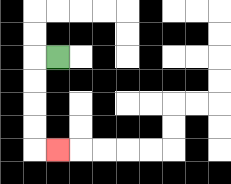{'start': '[2, 2]', 'end': '[2, 6]', 'path_directions': 'L,D,D,D,D,R', 'path_coordinates': '[[2, 2], [1, 2], [1, 3], [1, 4], [1, 5], [1, 6], [2, 6]]'}